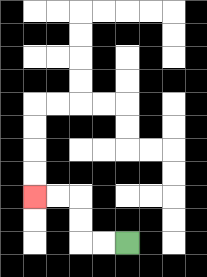{'start': '[5, 10]', 'end': '[1, 8]', 'path_directions': 'L,L,U,U,L,L', 'path_coordinates': '[[5, 10], [4, 10], [3, 10], [3, 9], [3, 8], [2, 8], [1, 8]]'}